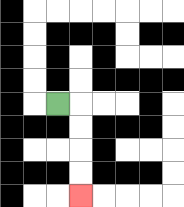{'start': '[2, 4]', 'end': '[3, 8]', 'path_directions': 'R,D,D,D,D', 'path_coordinates': '[[2, 4], [3, 4], [3, 5], [3, 6], [3, 7], [3, 8]]'}